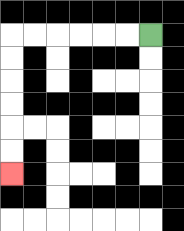{'start': '[6, 1]', 'end': '[0, 7]', 'path_directions': 'L,L,L,L,L,L,D,D,D,D,D,D', 'path_coordinates': '[[6, 1], [5, 1], [4, 1], [3, 1], [2, 1], [1, 1], [0, 1], [0, 2], [0, 3], [0, 4], [0, 5], [0, 6], [0, 7]]'}